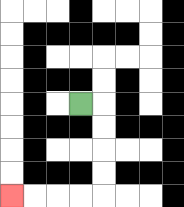{'start': '[3, 4]', 'end': '[0, 8]', 'path_directions': 'R,D,D,D,D,L,L,L,L', 'path_coordinates': '[[3, 4], [4, 4], [4, 5], [4, 6], [4, 7], [4, 8], [3, 8], [2, 8], [1, 8], [0, 8]]'}